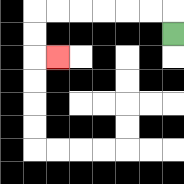{'start': '[7, 1]', 'end': '[2, 2]', 'path_directions': 'U,L,L,L,L,L,L,D,D,R', 'path_coordinates': '[[7, 1], [7, 0], [6, 0], [5, 0], [4, 0], [3, 0], [2, 0], [1, 0], [1, 1], [1, 2], [2, 2]]'}